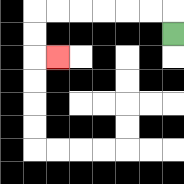{'start': '[7, 1]', 'end': '[2, 2]', 'path_directions': 'U,L,L,L,L,L,L,D,D,R', 'path_coordinates': '[[7, 1], [7, 0], [6, 0], [5, 0], [4, 0], [3, 0], [2, 0], [1, 0], [1, 1], [1, 2], [2, 2]]'}